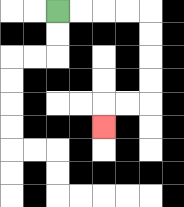{'start': '[2, 0]', 'end': '[4, 5]', 'path_directions': 'R,R,R,R,D,D,D,D,L,L,D', 'path_coordinates': '[[2, 0], [3, 0], [4, 0], [5, 0], [6, 0], [6, 1], [6, 2], [6, 3], [6, 4], [5, 4], [4, 4], [4, 5]]'}